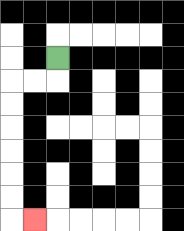{'start': '[2, 2]', 'end': '[1, 9]', 'path_directions': 'D,L,L,D,D,D,D,D,D,R', 'path_coordinates': '[[2, 2], [2, 3], [1, 3], [0, 3], [0, 4], [0, 5], [0, 6], [0, 7], [0, 8], [0, 9], [1, 9]]'}